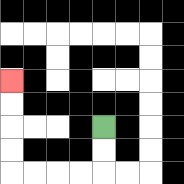{'start': '[4, 5]', 'end': '[0, 3]', 'path_directions': 'D,D,L,L,L,L,U,U,U,U', 'path_coordinates': '[[4, 5], [4, 6], [4, 7], [3, 7], [2, 7], [1, 7], [0, 7], [0, 6], [0, 5], [0, 4], [0, 3]]'}